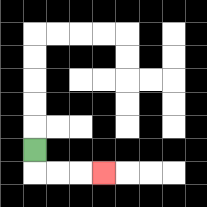{'start': '[1, 6]', 'end': '[4, 7]', 'path_directions': 'D,R,R,R', 'path_coordinates': '[[1, 6], [1, 7], [2, 7], [3, 7], [4, 7]]'}